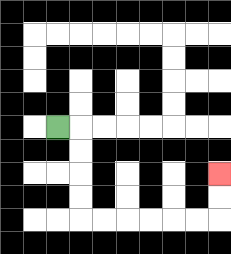{'start': '[2, 5]', 'end': '[9, 7]', 'path_directions': 'R,D,D,D,D,R,R,R,R,R,R,U,U', 'path_coordinates': '[[2, 5], [3, 5], [3, 6], [3, 7], [3, 8], [3, 9], [4, 9], [5, 9], [6, 9], [7, 9], [8, 9], [9, 9], [9, 8], [9, 7]]'}